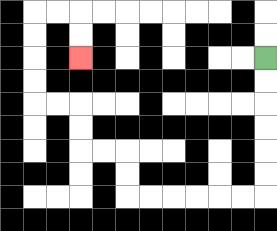{'start': '[11, 2]', 'end': '[3, 2]', 'path_directions': 'D,D,D,D,D,D,L,L,L,L,L,L,U,U,L,L,U,U,L,L,U,U,U,U,R,R,D,D', 'path_coordinates': '[[11, 2], [11, 3], [11, 4], [11, 5], [11, 6], [11, 7], [11, 8], [10, 8], [9, 8], [8, 8], [7, 8], [6, 8], [5, 8], [5, 7], [5, 6], [4, 6], [3, 6], [3, 5], [3, 4], [2, 4], [1, 4], [1, 3], [1, 2], [1, 1], [1, 0], [2, 0], [3, 0], [3, 1], [3, 2]]'}